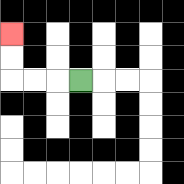{'start': '[3, 3]', 'end': '[0, 1]', 'path_directions': 'L,L,L,U,U', 'path_coordinates': '[[3, 3], [2, 3], [1, 3], [0, 3], [0, 2], [0, 1]]'}